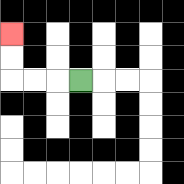{'start': '[3, 3]', 'end': '[0, 1]', 'path_directions': 'L,L,L,U,U', 'path_coordinates': '[[3, 3], [2, 3], [1, 3], [0, 3], [0, 2], [0, 1]]'}